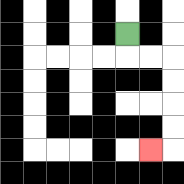{'start': '[5, 1]', 'end': '[6, 6]', 'path_directions': 'D,R,R,D,D,D,D,L', 'path_coordinates': '[[5, 1], [5, 2], [6, 2], [7, 2], [7, 3], [7, 4], [7, 5], [7, 6], [6, 6]]'}